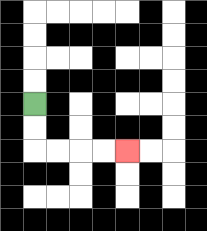{'start': '[1, 4]', 'end': '[5, 6]', 'path_directions': 'D,D,R,R,R,R', 'path_coordinates': '[[1, 4], [1, 5], [1, 6], [2, 6], [3, 6], [4, 6], [5, 6]]'}